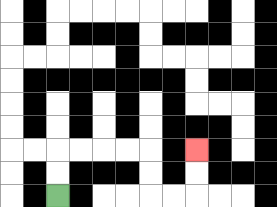{'start': '[2, 8]', 'end': '[8, 6]', 'path_directions': 'U,U,R,R,R,R,D,D,R,R,U,U', 'path_coordinates': '[[2, 8], [2, 7], [2, 6], [3, 6], [4, 6], [5, 6], [6, 6], [6, 7], [6, 8], [7, 8], [8, 8], [8, 7], [8, 6]]'}